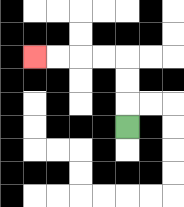{'start': '[5, 5]', 'end': '[1, 2]', 'path_directions': 'U,U,U,L,L,L,L', 'path_coordinates': '[[5, 5], [5, 4], [5, 3], [5, 2], [4, 2], [3, 2], [2, 2], [1, 2]]'}